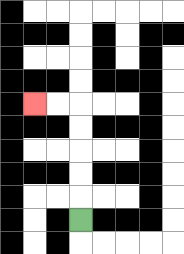{'start': '[3, 9]', 'end': '[1, 4]', 'path_directions': 'U,U,U,U,U,L,L', 'path_coordinates': '[[3, 9], [3, 8], [3, 7], [3, 6], [3, 5], [3, 4], [2, 4], [1, 4]]'}